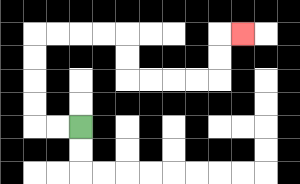{'start': '[3, 5]', 'end': '[10, 1]', 'path_directions': 'L,L,U,U,U,U,R,R,R,R,D,D,R,R,R,R,U,U,R', 'path_coordinates': '[[3, 5], [2, 5], [1, 5], [1, 4], [1, 3], [1, 2], [1, 1], [2, 1], [3, 1], [4, 1], [5, 1], [5, 2], [5, 3], [6, 3], [7, 3], [8, 3], [9, 3], [9, 2], [9, 1], [10, 1]]'}